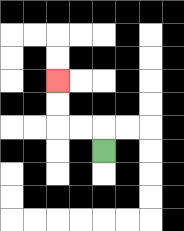{'start': '[4, 6]', 'end': '[2, 3]', 'path_directions': 'U,L,L,U,U', 'path_coordinates': '[[4, 6], [4, 5], [3, 5], [2, 5], [2, 4], [2, 3]]'}